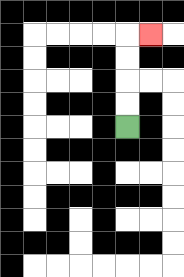{'start': '[5, 5]', 'end': '[6, 1]', 'path_directions': 'U,U,U,U,R', 'path_coordinates': '[[5, 5], [5, 4], [5, 3], [5, 2], [5, 1], [6, 1]]'}